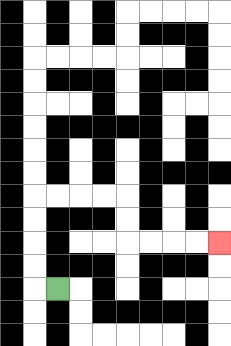{'start': '[2, 12]', 'end': '[9, 10]', 'path_directions': 'L,U,U,U,U,R,R,R,R,D,D,R,R,R,R', 'path_coordinates': '[[2, 12], [1, 12], [1, 11], [1, 10], [1, 9], [1, 8], [2, 8], [3, 8], [4, 8], [5, 8], [5, 9], [5, 10], [6, 10], [7, 10], [8, 10], [9, 10]]'}